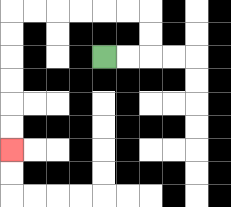{'start': '[4, 2]', 'end': '[0, 6]', 'path_directions': 'R,R,U,U,L,L,L,L,L,L,D,D,D,D,D,D', 'path_coordinates': '[[4, 2], [5, 2], [6, 2], [6, 1], [6, 0], [5, 0], [4, 0], [3, 0], [2, 0], [1, 0], [0, 0], [0, 1], [0, 2], [0, 3], [0, 4], [0, 5], [0, 6]]'}